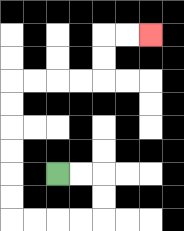{'start': '[2, 7]', 'end': '[6, 1]', 'path_directions': 'R,R,D,D,L,L,L,L,U,U,U,U,U,U,R,R,R,R,U,U,R,R', 'path_coordinates': '[[2, 7], [3, 7], [4, 7], [4, 8], [4, 9], [3, 9], [2, 9], [1, 9], [0, 9], [0, 8], [0, 7], [0, 6], [0, 5], [0, 4], [0, 3], [1, 3], [2, 3], [3, 3], [4, 3], [4, 2], [4, 1], [5, 1], [6, 1]]'}